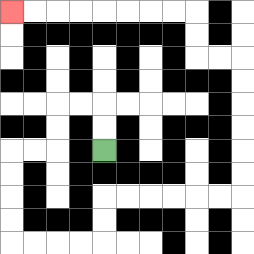{'start': '[4, 6]', 'end': '[0, 0]', 'path_directions': 'U,U,L,L,D,D,L,L,D,D,D,D,R,R,R,R,U,U,R,R,R,R,R,R,U,U,U,U,U,U,L,L,U,U,L,L,L,L,L,L,L,L', 'path_coordinates': '[[4, 6], [4, 5], [4, 4], [3, 4], [2, 4], [2, 5], [2, 6], [1, 6], [0, 6], [0, 7], [0, 8], [0, 9], [0, 10], [1, 10], [2, 10], [3, 10], [4, 10], [4, 9], [4, 8], [5, 8], [6, 8], [7, 8], [8, 8], [9, 8], [10, 8], [10, 7], [10, 6], [10, 5], [10, 4], [10, 3], [10, 2], [9, 2], [8, 2], [8, 1], [8, 0], [7, 0], [6, 0], [5, 0], [4, 0], [3, 0], [2, 0], [1, 0], [0, 0]]'}